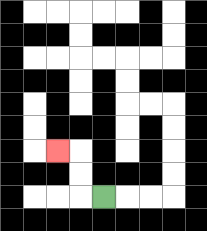{'start': '[4, 8]', 'end': '[2, 6]', 'path_directions': 'L,U,U,L', 'path_coordinates': '[[4, 8], [3, 8], [3, 7], [3, 6], [2, 6]]'}